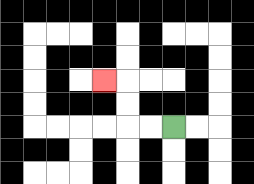{'start': '[7, 5]', 'end': '[4, 3]', 'path_directions': 'L,L,U,U,L', 'path_coordinates': '[[7, 5], [6, 5], [5, 5], [5, 4], [5, 3], [4, 3]]'}